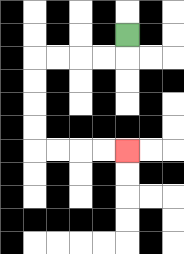{'start': '[5, 1]', 'end': '[5, 6]', 'path_directions': 'D,L,L,L,L,D,D,D,D,R,R,R,R', 'path_coordinates': '[[5, 1], [5, 2], [4, 2], [3, 2], [2, 2], [1, 2], [1, 3], [1, 4], [1, 5], [1, 6], [2, 6], [3, 6], [4, 6], [5, 6]]'}